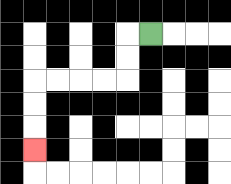{'start': '[6, 1]', 'end': '[1, 6]', 'path_directions': 'L,D,D,L,L,L,L,D,D,D', 'path_coordinates': '[[6, 1], [5, 1], [5, 2], [5, 3], [4, 3], [3, 3], [2, 3], [1, 3], [1, 4], [1, 5], [1, 6]]'}